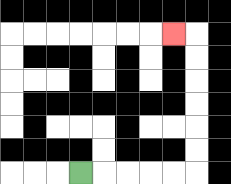{'start': '[3, 7]', 'end': '[7, 1]', 'path_directions': 'R,R,R,R,R,U,U,U,U,U,U,L', 'path_coordinates': '[[3, 7], [4, 7], [5, 7], [6, 7], [7, 7], [8, 7], [8, 6], [8, 5], [8, 4], [8, 3], [8, 2], [8, 1], [7, 1]]'}